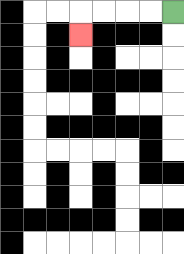{'start': '[7, 0]', 'end': '[3, 1]', 'path_directions': 'L,L,L,L,D', 'path_coordinates': '[[7, 0], [6, 0], [5, 0], [4, 0], [3, 0], [3, 1]]'}